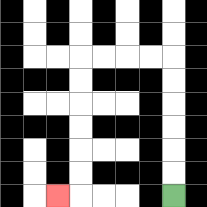{'start': '[7, 8]', 'end': '[2, 8]', 'path_directions': 'U,U,U,U,U,U,L,L,L,L,D,D,D,D,D,D,L', 'path_coordinates': '[[7, 8], [7, 7], [7, 6], [7, 5], [7, 4], [7, 3], [7, 2], [6, 2], [5, 2], [4, 2], [3, 2], [3, 3], [3, 4], [3, 5], [3, 6], [3, 7], [3, 8], [2, 8]]'}